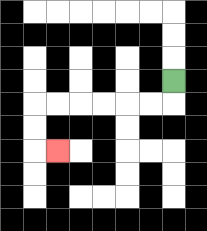{'start': '[7, 3]', 'end': '[2, 6]', 'path_directions': 'D,L,L,L,L,L,L,D,D,R', 'path_coordinates': '[[7, 3], [7, 4], [6, 4], [5, 4], [4, 4], [3, 4], [2, 4], [1, 4], [1, 5], [1, 6], [2, 6]]'}